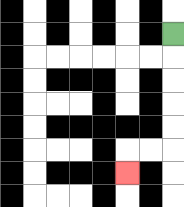{'start': '[7, 1]', 'end': '[5, 7]', 'path_directions': 'D,D,D,D,D,L,L,D', 'path_coordinates': '[[7, 1], [7, 2], [7, 3], [7, 4], [7, 5], [7, 6], [6, 6], [5, 6], [5, 7]]'}